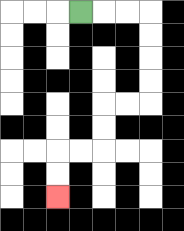{'start': '[3, 0]', 'end': '[2, 8]', 'path_directions': 'R,R,R,D,D,D,D,L,L,D,D,L,L,D,D', 'path_coordinates': '[[3, 0], [4, 0], [5, 0], [6, 0], [6, 1], [6, 2], [6, 3], [6, 4], [5, 4], [4, 4], [4, 5], [4, 6], [3, 6], [2, 6], [2, 7], [2, 8]]'}